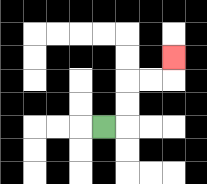{'start': '[4, 5]', 'end': '[7, 2]', 'path_directions': 'R,U,U,R,R,U', 'path_coordinates': '[[4, 5], [5, 5], [5, 4], [5, 3], [6, 3], [7, 3], [7, 2]]'}